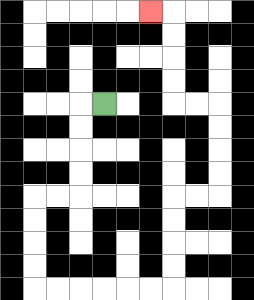{'start': '[4, 4]', 'end': '[6, 0]', 'path_directions': 'L,D,D,D,D,L,L,D,D,D,D,R,R,R,R,R,R,U,U,U,U,R,R,U,U,U,U,L,L,U,U,U,U,L', 'path_coordinates': '[[4, 4], [3, 4], [3, 5], [3, 6], [3, 7], [3, 8], [2, 8], [1, 8], [1, 9], [1, 10], [1, 11], [1, 12], [2, 12], [3, 12], [4, 12], [5, 12], [6, 12], [7, 12], [7, 11], [7, 10], [7, 9], [7, 8], [8, 8], [9, 8], [9, 7], [9, 6], [9, 5], [9, 4], [8, 4], [7, 4], [7, 3], [7, 2], [7, 1], [7, 0], [6, 0]]'}